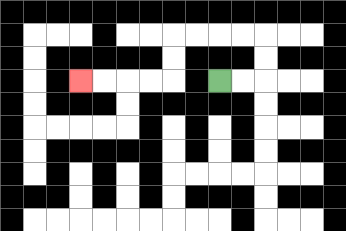{'start': '[9, 3]', 'end': '[3, 3]', 'path_directions': 'R,R,U,U,L,L,L,L,D,D,L,L,L,L', 'path_coordinates': '[[9, 3], [10, 3], [11, 3], [11, 2], [11, 1], [10, 1], [9, 1], [8, 1], [7, 1], [7, 2], [7, 3], [6, 3], [5, 3], [4, 3], [3, 3]]'}